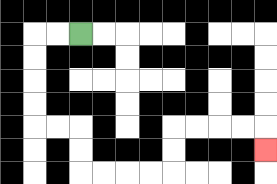{'start': '[3, 1]', 'end': '[11, 6]', 'path_directions': 'L,L,D,D,D,D,R,R,D,D,R,R,R,R,U,U,R,R,R,R,D', 'path_coordinates': '[[3, 1], [2, 1], [1, 1], [1, 2], [1, 3], [1, 4], [1, 5], [2, 5], [3, 5], [3, 6], [3, 7], [4, 7], [5, 7], [6, 7], [7, 7], [7, 6], [7, 5], [8, 5], [9, 5], [10, 5], [11, 5], [11, 6]]'}